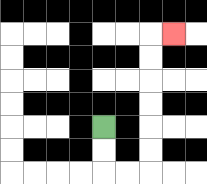{'start': '[4, 5]', 'end': '[7, 1]', 'path_directions': 'D,D,R,R,U,U,U,U,U,U,R', 'path_coordinates': '[[4, 5], [4, 6], [4, 7], [5, 7], [6, 7], [6, 6], [6, 5], [6, 4], [6, 3], [6, 2], [6, 1], [7, 1]]'}